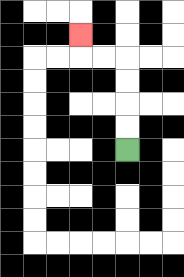{'start': '[5, 6]', 'end': '[3, 1]', 'path_directions': 'U,U,U,U,L,L,U', 'path_coordinates': '[[5, 6], [5, 5], [5, 4], [5, 3], [5, 2], [4, 2], [3, 2], [3, 1]]'}